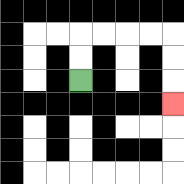{'start': '[3, 3]', 'end': '[7, 4]', 'path_directions': 'U,U,R,R,R,R,D,D,D', 'path_coordinates': '[[3, 3], [3, 2], [3, 1], [4, 1], [5, 1], [6, 1], [7, 1], [7, 2], [7, 3], [7, 4]]'}